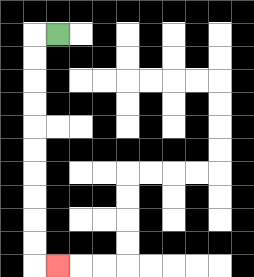{'start': '[2, 1]', 'end': '[2, 11]', 'path_directions': 'L,D,D,D,D,D,D,D,D,D,D,R', 'path_coordinates': '[[2, 1], [1, 1], [1, 2], [1, 3], [1, 4], [1, 5], [1, 6], [1, 7], [1, 8], [1, 9], [1, 10], [1, 11], [2, 11]]'}